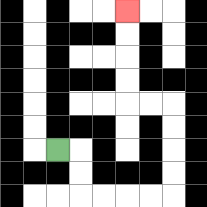{'start': '[2, 6]', 'end': '[5, 0]', 'path_directions': 'R,D,D,R,R,R,R,U,U,U,U,L,L,U,U,U,U', 'path_coordinates': '[[2, 6], [3, 6], [3, 7], [3, 8], [4, 8], [5, 8], [6, 8], [7, 8], [7, 7], [7, 6], [7, 5], [7, 4], [6, 4], [5, 4], [5, 3], [5, 2], [5, 1], [5, 0]]'}